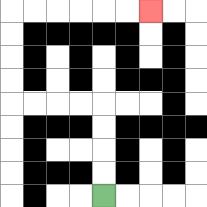{'start': '[4, 8]', 'end': '[6, 0]', 'path_directions': 'U,U,U,U,L,L,L,L,U,U,U,U,R,R,R,R,R,R', 'path_coordinates': '[[4, 8], [4, 7], [4, 6], [4, 5], [4, 4], [3, 4], [2, 4], [1, 4], [0, 4], [0, 3], [0, 2], [0, 1], [0, 0], [1, 0], [2, 0], [3, 0], [4, 0], [5, 0], [6, 0]]'}